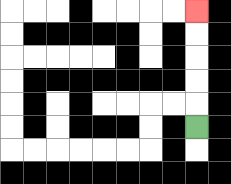{'start': '[8, 5]', 'end': '[8, 0]', 'path_directions': 'U,U,U,U,U', 'path_coordinates': '[[8, 5], [8, 4], [8, 3], [8, 2], [8, 1], [8, 0]]'}